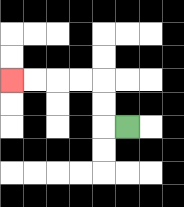{'start': '[5, 5]', 'end': '[0, 3]', 'path_directions': 'L,U,U,L,L,L,L', 'path_coordinates': '[[5, 5], [4, 5], [4, 4], [4, 3], [3, 3], [2, 3], [1, 3], [0, 3]]'}